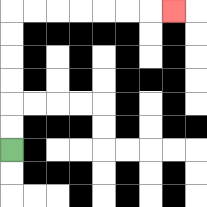{'start': '[0, 6]', 'end': '[7, 0]', 'path_directions': 'U,U,U,U,U,U,R,R,R,R,R,R,R', 'path_coordinates': '[[0, 6], [0, 5], [0, 4], [0, 3], [0, 2], [0, 1], [0, 0], [1, 0], [2, 0], [3, 0], [4, 0], [5, 0], [6, 0], [7, 0]]'}